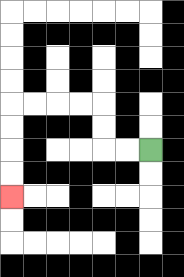{'start': '[6, 6]', 'end': '[0, 8]', 'path_directions': 'L,L,U,U,L,L,L,L,D,D,D,D', 'path_coordinates': '[[6, 6], [5, 6], [4, 6], [4, 5], [4, 4], [3, 4], [2, 4], [1, 4], [0, 4], [0, 5], [0, 6], [0, 7], [0, 8]]'}